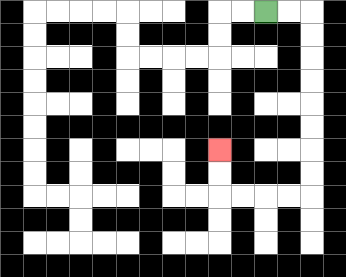{'start': '[11, 0]', 'end': '[9, 6]', 'path_directions': 'R,R,D,D,D,D,D,D,D,D,L,L,L,L,U,U', 'path_coordinates': '[[11, 0], [12, 0], [13, 0], [13, 1], [13, 2], [13, 3], [13, 4], [13, 5], [13, 6], [13, 7], [13, 8], [12, 8], [11, 8], [10, 8], [9, 8], [9, 7], [9, 6]]'}